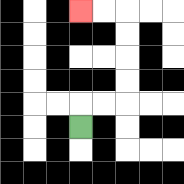{'start': '[3, 5]', 'end': '[3, 0]', 'path_directions': 'U,R,R,U,U,U,U,L,L', 'path_coordinates': '[[3, 5], [3, 4], [4, 4], [5, 4], [5, 3], [5, 2], [5, 1], [5, 0], [4, 0], [3, 0]]'}